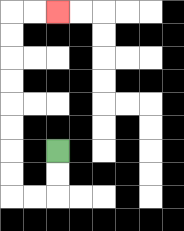{'start': '[2, 6]', 'end': '[2, 0]', 'path_directions': 'D,D,L,L,U,U,U,U,U,U,U,U,R,R', 'path_coordinates': '[[2, 6], [2, 7], [2, 8], [1, 8], [0, 8], [0, 7], [0, 6], [0, 5], [0, 4], [0, 3], [0, 2], [0, 1], [0, 0], [1, 0], [2, 0]]'}